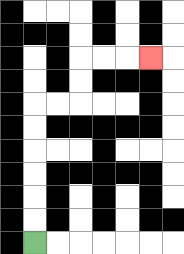{'start': '[1, 10]', 'end': '[6, 2]', 'path_directions': 'U,U,U,U,U,U,R,R,U,U,R,R,R', 'path_coordinates': '[[1, 10], [1, 9], [1, 8], [1, 7], [1, 6], [1, 5], [1, 4], [2, 4], [3, 4], [3, 3], [3, 2], [4, 2], [5, 2], [6, 2]]'}